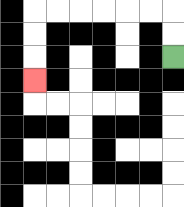{'start': '[7, 2]', 'end': '[1, 3]', 'path_directions': 'U,U,L,L,L,L,L,L,D,D,D', 'path_coordinates': '[[7, 2], [7, 1], [7, 0], [6, 0], [5, 0], [4, 0], [3, 0], [2, 0], [1, 0], [1, 1], [1, 2], [1, 3]]'}